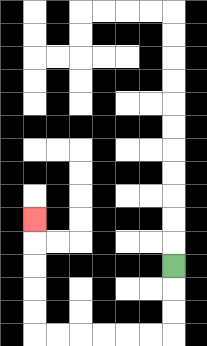{'start': '[7, 11]', 'end': '[1, 9]', 'path_directions': 'D,D,D,L,L,L,L,L,L,U,U,U,U,U', 'path_coordinates': '[[7, 11], [7, 12], [7, 13], [7, 14], [6, 14], [5, 14], [4, 14], [3, 14], [2, 14], [1, 14], [1, 13], [1, 12], [1, 11], [1, 10], [1, 9]]'}